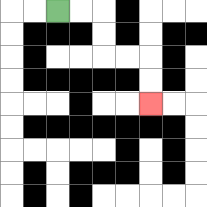{'start': '[2, 0]', 'end': '[6, 4]', 'path_directions': 'R,R,D,D,R,R,D,D', 'path_coordinates': '[[2, 0], [3, 0], [4, 0], [4, 1], [4, 2], [5, 2], [6, 2], [6, 3], [6, 4]]'}